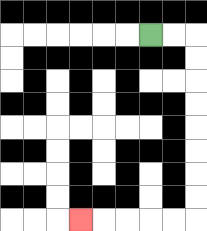{'start': '[6, 1]', 'end': '[3, 9]', 'path_directions': 'R,R,D,D,D,D,D,D,D,D,L,L,L,L,L', 'path_coordinates': '[[6, 1], [7, 1], [8, 1], [8, 2], [8, 3], [8, 4], [8, 5], [8, 6], [8, 7], [8, 8], [8, 9], [7, 9], [6, 9], [5, 9], [4, 9], [3, 9]]'}